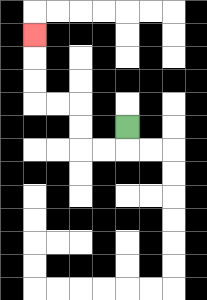{'start': '[5, 5]', 'end': '[1, 1]', 'path_directions': 'D,L,L,U,U,L,L,U,U,U', 'path_coordinates': '[[5, 5], [5, 6], [4, 6], [3, 6], [3, 5], [3, 4], [2, 4], [1, 4], [1, 3], [1, 2], [1, 1]]'}